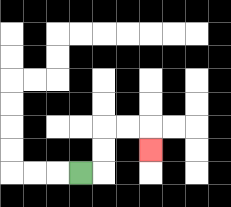{'start': '[3, 7]', 'end': '[6, 6]', 'path_directions': 'R,U,U,R,R,D', 'path_coordinates': '[[3, 7], [4, 7], [4, 6], [4, 5], [5, 5], [6, 5], [6, 6]]'}